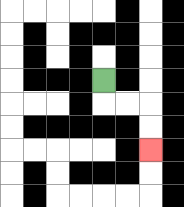{'start': '[4, 3]', 'end': '[6, 6]', 'path_directions': 'D,R,R,D,D', 'path_coordinates': '[[4, 3], [4, 4], [5, 4], [6, 4], [6, 5], [6, 6]]'}